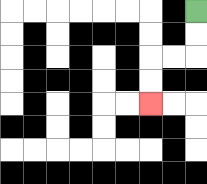{'start': '[8, 0]', 'end': '[6, 4]', 'path_directions': 'D,D,L,L,D,D', 'path_coordinates': '[[8, 0], [8, 1], [8, 2], [7, 2], [6, 2], [6, 3], [6, 4]]'}